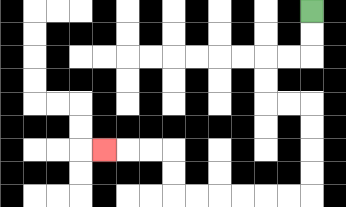{'start': '[13, 0]', 'end': '[4, 6]', 'path_directions': 'D,D,L,L,D,D,R,R,D,D,D,D,L,L,L,L,L,L,U,U,L,L,L', 'path_coordinates': '[[13, 0], [13, 1], [13, 2], [12, 2], [11, 2], [11, 3], [11, 4], [12, 4], [13, 4], [13, 5], [13, 6], [13, 7], [13, 8], [12, 8], [11, 8], [10, 8], [9, 8], [8, 8], [7, 8], [7, 7], [7, 6], [6, 6], [5, 6], [4, 6]]'}